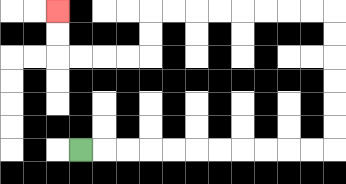{'start': '[3, 6]', 'end': '[2, 0]', 'path_directions': 'R,R,R,R,R,R,R,R,R,R,R,U,U,U,U,U,U,L,L,L,L,L,L,L,L,D,D,L,L,L,L,U,U', 'path_coordinates': '[[3, 6], [4, 6], [5, 6], [6, 6], [7, 6], [8, 6], [9, 6], [10, 6], [11, 6], [12, 6], [13, 6], [14, 6], [14, 5], [14, 4], [14, 3], [14, 2], [14, 1], [14, 0], [13, 0], [12, 0], [11, 0], [10, 0], [9, 0], [8, 0], [7, 0], [6, 0], [6, 1], [6, 2], [5, 2], [4, 2], [3, 2], [2, 2], [2, 1], [2, 0]]'}